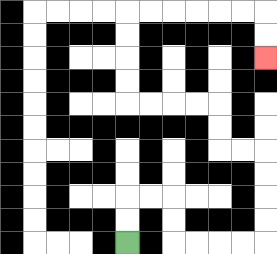{'start': '[5, 10]', 'end': '[11, 2]', 'path_directions': 'U,U,R,R,D,D,R,R,R,R,U,U,U,U,L,L,U,U,L,L,L,L,U,U,U,U,R,R,R,R,R,R,D,D', 'path_coordinates': '[[5, 10], [5, 9], [5, 8], [6, 8], [7, 8], [7, 9], [7, 10], [8, 10], [9, 10], [10, 10], [11, 10], [11, 9], [11, 8], [11, 7], [11, 6], [10, 6], [9, 6], [9, 5], [9, 4], [8, 4], [7, 4], [6, 4], [5, 4], [5, 3], [5, 2], [5, 1], [5, 0], [6, 0], [7, 0], [8, 0], [9, 0], [10, 0], [11, 0], [11, 1], [11, 2]]'}